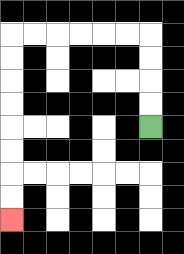{'start': '[6, 5]', 'end': '[0, 9]', 'path_directions': 'U,U,U,U,L,L,L,L,L,L,D,D,D,D,D,D,D,D', 'path_coordinates': '[[6, 5], [6, 4], [6, 3], [6, 2], [6, 1], [5, 1], [4, 1], [3, 1], [2, 1], [1, 1], [0, 1], [0, 2], [0, 3], [0, 4], [0, 5], [0, 6], [0, 7], [0, 8], [0, 9]]'}